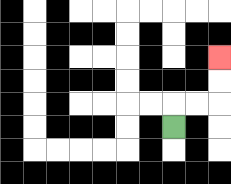{'start': '[7, 5]', 'end': '[9, 2]', 'path_directions': 'U,R,R,U,U', 'path_coordinates': '[[7, 5], [7, 4], [8, 4], [9, 4], [9, 3], [9, 2]]'}